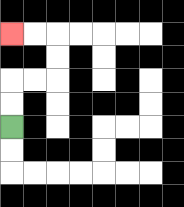{'start': '[0, 5]', 'end': '[0, 1]', 'path_directions': 'U,U,R,R,U,U,L,L', 'path_coordinates': '[[0, 5], [0, 4], [0, 3], [1, 3], [2, 3], [2, 2], [2, 1], [1, 1], [0, 1]]'}